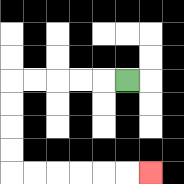{'start': '[5, 3]', 'end': '[6, 7]', 'path_directions': 'L,L,L,L,L,D,D,D,D,R,R,R,R,R,R', 'path_coordinates': '[[5, 3], [4, 3], [3, 3], [2, 3], [1, 3], [0, 3], [0, 4], [0, 5], [0, 6], [0, 7], [1, 7], [2, 7], [3, 7], [4, 7], [5, 7], [6, 7]]'}